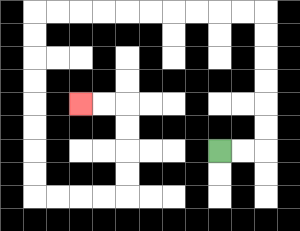{'start': '[9, 6]', 'end': '[3, 4]', 'path_directions': 'R,R,U,U,U,U,U,U,L,L,L,L,L,L,L,L,L,L,D,D,D,D,D,D,D,D,R,R,R,R,U,U,U,U,L,L', 'path_coordinates': '[[9, 6], [10, 6], [11, 6], [11, 5], [11, 4], [11, 3], [11, 2], [11, 1], [11, 0], [10, 0], [9, 0], [8, 0], [7, 0], [6, 0], [5, 0], [4, 0], [3, 0], [2, 0], [1, 0], [1, 1], [1, 2], [1, 3], [1, 4], [1, 5], [1, 6], [1, 7], [1, 8], [2, 8], [3, 8], [4, 8], [5, 8], [5, 7], [5, 6], [5, 5], [5, 4], [4, 4], [3, 4]]'}